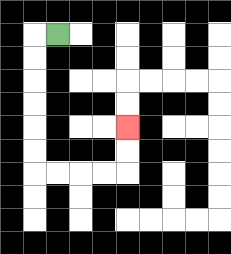{'start': '[2, 1]', 'end': '[5, 5]', 'path_directions': 'L,D,D,D,D,D,D,R,R,R,R,U,U', 'path_coordinates': '[[2, 1], [1, 1], [1, 2], [1, 3], [1, 4], [1, 5], [1, 6], [1, 7], [2, 7], [3, 7], [4, 7], [5, 7], [5, 6], [5, 5]]'}